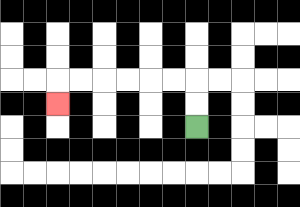{'start': '[8, 5]', 'end': '[2, 4]', 'path_directions': 'U,U,L,L,L,L,L,L,D', 'path_coordinates': '[[8, 5], [8, 4], [8, 3], [7, 3], [6, 3], [5, 3], [4, 3], [3, 3], [2, 3], [2, 4]]'}